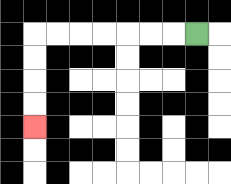{'start': '[8, 1]', 'end': '[1, 5]', 'path_directions': 'L,L,L,L,L,L,L,D,D,D,D', 'path_coordinates': '[[8, 1], [7, 1], [6, 1], [5, 1], [4, 1], [3, 1], [2, 1], [1, 1], [1, 2], [1, 3], [1, 4], [1, 5]]'}